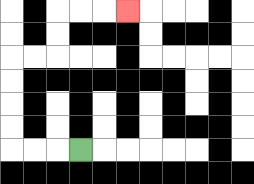{'start': '[3, 6]', 'end': '[5, 0]', 'path_directions': 'L,L,L,U,U,U,U,R,R,U,U,R,R,R', 'path_coordinates': '[[3, 6], [2, 6], [1, 6], [0, 6], [0, 5], [0, 4], [0, 3], [0, 2], [1, 2], [2, 2], [2, 1], [2, 0], [3, 0], [4, 0], [5, 0]]'}